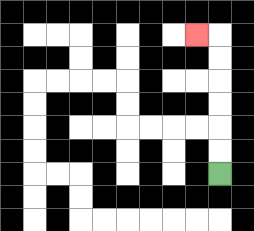{'start': '[9, 7]', 'end': '[8, 1]', 'path_directions': 'U,U,U,U,U,U,L', 'path_coordinates': '[[9, 7], [9, 6], [9, 5], [9, 4], [9, 3], [9, 2], [9, 1], [8, 1]]'}